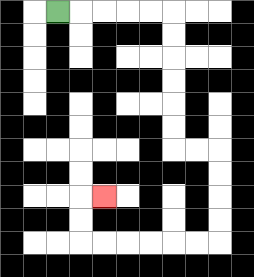{'start': '[2, 0]', 'end': '[4, 8]', 'path_directions': 'R,R,R,R,R,D,D,D,D,D,D,R,R,D,D,D,D,L,L,L,L,L,L,U,U,R', 'path_coordinates': '[[2, 0], [3, 0], [4, 0], [5, 0], [6, 0], [7, 0], [7, 1], [7, 2], [7, 3], [7, 4], [7, 5], [7, 6], [8, 6], [9, 6], [9, 7], [9, 8], [9, 9], [9, 10], [8, 10], [7, 10], [6, 10], [5, 10], [4, 10], [3, 10], [3, 9], [3, 8], [4, 8]]'}